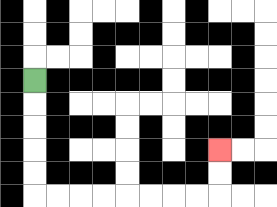{'start': '[1, 3]', 'end': '[9, 6]', 'path_directions': 'D,D,D,D,D,R,R,R,R,R,R,R,R,U,U', 'path_coordinates': '[[1, 3], [1, 4], [1, 5], [1, 6], [1, 7], [1, 8], [2, 8], [3, 8], [4, 8], [5, 8], [6, 8], [7, 8], [8, 8], [9, 8], [9, 7], [9, 6]]'}